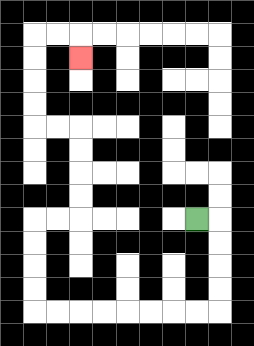{'start': '[8, 9]', 'end': '[3, 2]', 'path_directions': 'R,D,D,D,D,L,L,L,L,L,L,L,L,U,U,U,U,R,R,U,U,U,U,L,L,U,U,U,U,R,R,D', 'path_coordinates': '[[8, 9], [9, 9], [9, 10], [9, 11], [9, 12], [9, 13], [8, 13], [7, 13], [6, 13], [5, 13], [4, 13], [3, 13], [2, 13], [1, 13], [1, 12], [1, 11], [1, 10], [1, 9], [2, 9], [3, 9], [3, 8], [3, 7], [3, 6], [3, 5], [2, 5], [1, 5], [1, 4], [1, 3], [1, 2], [1, 1], [2, 1], [3, 1], [3, 2]]'}